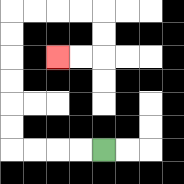{'start': '[4, 6]', 'end': '[2, 2]', 'path_directions': 'L,L,L,L,U,U,U,U,U,U,R,R,R,R,D,D,L,L', 'path_coordinates': '[[4, 6], [3, 6], [2, 6], [1, 6], [0, 6], [0, 5], [0, 4], [0, 3], [0, 2], [0, 1], [0, 0], [1, 0], [2, 0], [3, 0], [4, 0], [4, 1], [4, 2], [3, 2], [2, 2]]'}